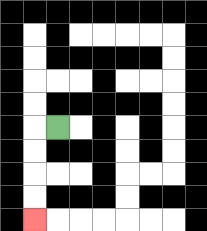{'start': '[2, 5]', 'end': '[1, 9]', 'path_directions': 'L,D,D,D,D', 'path_coordinates': '[[2, 5], [1, 5], [1, 6], [1, 7], [1, 8], [1, 9]]'}